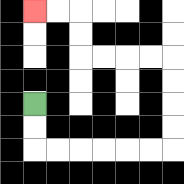{'start': '[1, 4]', 'end': '[1, 0]', 'path_directions': 'D,D,R,R,R,R,R,R,U,U,U,U,L,L,L,L,U,U,L,L', 'path_coordinates': '[[1, 4], [1, 5], [1, 6], [2, 6], [3, 6], [4, 6], [5, 6], [6, 6], [7, 6], [7, 5], [7, 4], [7, 3], [7, 2], [6, 2], [5, 2], [4, 2], [3, 2], [3, 1], [3, 0], [2, 0], [1, 0]]'}